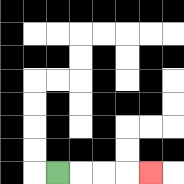{'start': '[2, 7]', 'end': '[6, 7]', 'path_directions': 'R,R,R,R', 'path_coordinates': '[[2, 7], [3, 7], [4, 7], [5, 7], [6, 7]]'}